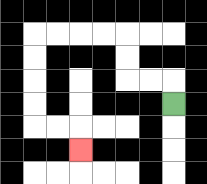{'start': '[7, 4]', 'end': '[3, 6]', 'path_directions': 'U,L,L,U,U,L,L,L,L,D,D,D,D,R,R,D', 'path_coordinates': '[[7, 4], [7, 3], [6, 3], [5, 3], [5, 2], [5, 1], [4, 1], [3, 1], [2, 1], [1, 1], [1, 2], [1, 3], [1, 4], [1, 5], [2, 5], [3, 5], [3, 6]]'}